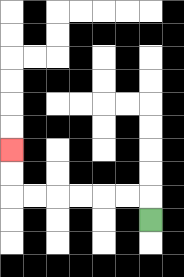{'start': '[6, 9]', 'end': '[0, 6]', 'path_directions': 'U,L,L,L,L,L,L,U,U', 'path_coordinates': '[[6, 9], [6, 8], [5, 8], [4, 8], [3, 8], [2, 8], [1, 8], [0, 8], [0, 7], [0, 6]]'}